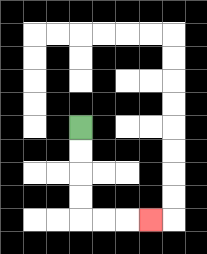{'start': '[3, 5]', 'end': '[6, 9]', 'path_directions': 'D,D,D,D,R,R,R', 'path_coordinates': '[[3, 5], [3, 6], [3, 7], [3, 8], [3, 9], [4, 9], [5, 9], [6, 9]]'}